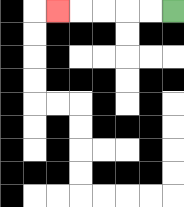{'start': '[7, 0]', 'end': '[2, 0]', 'path_directions': 'L,L,L,L,L', 'path_coordinates': '[[7, 0], [6, 0], [5, 0], [4, 0], [3, 0], [2, 0]]'}